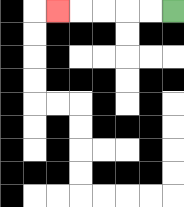{'start': '[7, 0]', 'end': '[2, 0]', 'path_directions': 'L,L,L,L,L', 'path_coordinates': '[[7, 0], [6, 0], [5, 0], [4, 0], [3, 0], [2, 0]]'}